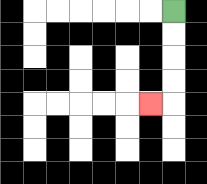{'start': '[7, 0]', 'end': '[6, 4]', 'path_directions': 'D,D,D,D,L', 'path_coordinates': '[[7, 0], [7, 1], [7, 2], [7, 3], [7, 4], [6, 4]]'}